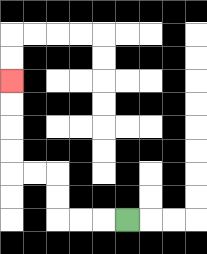{'start': '[5, 9]', 'end': '[0, 3]', 'path_directions': 'L,L,L,U,U,L,L,U,U,U,U', 'path_coordinates': '[[5, 9], [4, 9], [3, 9], [2, 9], [2, 8], [2, 7], [1, 7], [0, 7], [0, 6], [0, 5], [0, 4], [0, 3]]'}